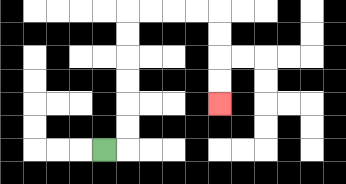{'start': '[4, 6]', 'end': '[9, 4]', 'path_directions': 'R,U,U,U,U,U,U,R,R,R,R,D,D,D,D', 'path_coordinates': '[[4, 6], [5, 6], [5, 5], [5, 4], [5, 3], [5, 2], [5, 1], [5, 0], [6, 0], [7, 0], [8, 0], [9, 0], [9, 1], [9, 2], [9, 3], [9, 4]]'}